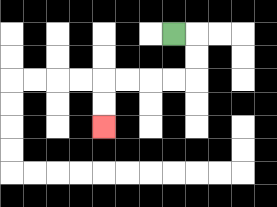{'start': '[7, 1]', 'end': '[4, 5]', 'path_directions': 'R,D,D,L,L,L,L,D,D', 'path_coordinates': '[[7, 1], [8, 1], [8, 2], [8, 3], [7, 3], [6, 3], [5, 3], [4, 3], [4, 4], [4, 5]]'}